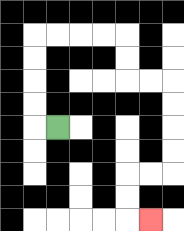{'start': '[2, 5]', 'end': '[6, 9]', 'path_directions': 'L,U,U,U,U,R,R,R,R,D,D,R,R,D,D,D,D,L,L,D,D,R', 'path_coordinates': '[[2, 5], [1, 5], [1, 4], [1, 3], [1, 2], [1, 1], [2, 1], [3, 1], [4, 1], [5, 1], [5, 2], [5, 3], [6, 3], [7, 3], [7, 4], [7, 5], [7, 6], [7, 7], [6, 7], [5, 7], [5, 8], [5, 9], [6, 9]]'}